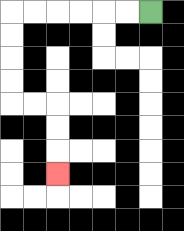{'start': '[6, 0]', 'end': '[2, 7]', 'path_directions': 'L,L,L,L,L,L,D,D,D,D,R,R,D,D,D', 'path_coordinates': '[[6, 0], [5, 0], [4, 0], [3, 0], [2, 0], [1, 0], [0, 0], [0, 1], [0, 2], [0, 3], [0, 4], [1, 4], [2, 4], [2, 5], [2, 6], [2, 7]]'}